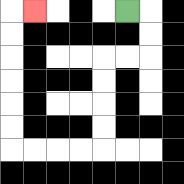{'start': '[5, 0]', 'end': '[1, 0]', 'path_directions': 'R,D,D,L,L,D,D,D,D,L,L,L,L,U,U,U,U,U,U,R', 'path_coordinates': '[[5, 0], [6, 0], [6, 1], [6, 2], [5, 2], [4, 2], [4, 3], [4, 4], [4, 5], [4, 6], [3, 6], [2, 6], [1, 6], [0, 6], [0, 5], [0, 4], [0, 3], [0, 2], [0, 1], [0, 0], [1, 0]]'}